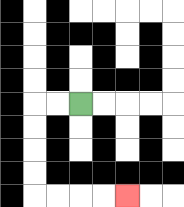{'start': '[3, 4]', 'end': '[5, 8]', 'path_directions': 'L,L,D,D,D,D,R,R,R,R', 'path_coordinates': '[[3, 4], [2, 4], [1, 4], [1, 5], [1, 6], [1, 7], [1, 8], [2, 8], [3, 8], [4, 8], [5, 8]]'}